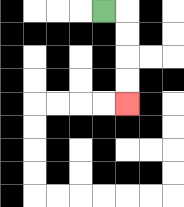{'start': '[4, 0]', 'end': '[5, 4]', 'path_directions': 'R,D,D,D,D', 'path_coordinates': '[[4, 0], [5, 0], [5, 1], [5, 2], [5, 3], [5, 4]]'}